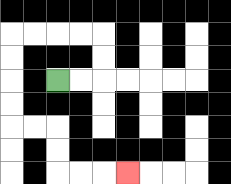{'start': '[2, 3]', 'end': '[5, 7]', 'path_directions': 'R,R,U,U,L,L,L,L,D,D,D,D,R,R,D,D,R,R,R', 'path_coordinates': '[[2, 3], [3, 3], [4, 3], [4, 2], [4, 1], [3, 1], [2, 1], [1, 1], [0, 1], [0, 2], [0, 3], [0, 4], [0, 5], [1, 5], [2, 5], [2, 6], [2, 7], [3, 7], [4, 7], [5, 7]]'}